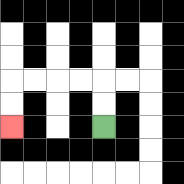{'start': '[4, 5]', 'end': '[0, 5]', 'path_directions': 'U,U,L,L,L,L,D,D', 'path_coordinates': '[[4, 5], [4, 4], [4, 3], [3, 3], [2, 3], [1, 3], [0, 3], [0, 4], [0, 5]]'}